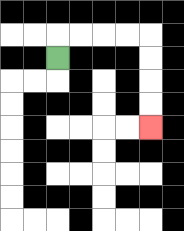{'start': '[2, 2]', 'end': '[6, 5]', 'path_directions': 'U,R,R,R,R,D,D,D,D', 'path_coordinates': '[[2, 2], [2, 1], [3, 1], [4, 1], [5, 1], [6, 1], [6, 2], [6, 3], [6, 4], [6, 5]]'}